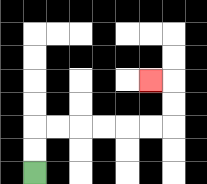{'start': '[1, 7]', 'end': '[6, 3]', 'path_directions': 'U,U,R,R,R,R,R,R,U,U,L', 'path_coordinates': '[[1, 7], [1, 6], [1, 5], [2, 5], [3, 5], [4, 5], [5, 5], [6, 5], [7, 5], [7, 4], [7, 3], [6, 3]]'}